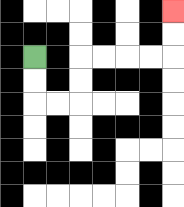{'start': '[1, 2]', 'end': '[7, 0]', 'path_directions': 'D,D,R,R,U,U,R,R,R,R,U,U', 'path_coordinates': '[[1, 2], [1, 3], [1, 4], [2, 4], [3, 4], [3, 3], [3, 2], [4, 2], [5, 2], [6, 2], [7, 2], [7, 1], [7, 0]]'}